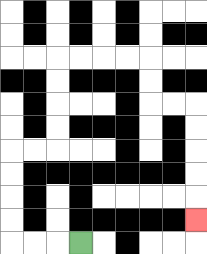{'start': '[3, 10]', 'end': '[8, 9]', 'path_directions': 'L,L,L,U,U,U,U,R,R,U,U,U,U,R,R,R,R,D,D,R,R,D,D,D,D,D', 'path_coordinates': '[[3, 10], [2, 10], [1, 10], [0, 10], [0, 9], [0, 8], [0, 7], [0, 6], [1, 6], [2, 6], [2, 5], [2, 4], [2, 3], [2, 2], [3, 2], [4, 2], [5, 2], [6, 2], [6, 3], [6, 4], [7, 4], [8, 4], [8, 5], [8, 6], [8, 7], [8, 8], [8, 9]]'}